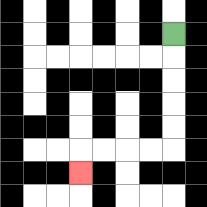{'start': '[7, 1]', 'end': '[3, 7]', 'path_directions': 'D,D,D,D,D,L,L,L,L,D', 'path_coordinates': '[[7, 1], [7, 2], [7, 3], [7, 4], [7, 5], [7, 6], [6, 6], [5, 6], [4, 6], [3, 6], [3, 7]]'}